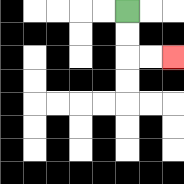{'start': '[5, 0]', 'end': '[7, 2]', 'path_directions': 'D,D,R,R', 'path_coordinates': '[[5, 0], [5, 1], [5, 2], [6, 2], [7, 2]]'}